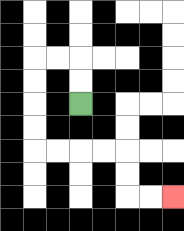{'start': '[3, 4]', 'end': '[7, 8]', 'path_directions': 'U,U,L,L,D,D,D,D,R,R,R,R,D,D,R,R', 'path_coordinates': '[[3, 4], [3, 3], [3, 2], [2, 2], [1, 2], [1, 3], [1, 4], [1, 5], [1, 6], [2, 6], [3, 6], [4, 6], [5, 6], [5, 7], [5, 8], [6, 8], [7, 8]]'}